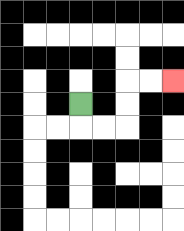{'start': '[3, 4]', 'end': '[7, 3]', 'path_directions': 'D,R,R,U,U,R,R', 'path_coordinates': '[[3, 4], [3, 5], [4, 5], [5, 5], [5, 4], [5, 3], [6, 3], [7, 3]]'}